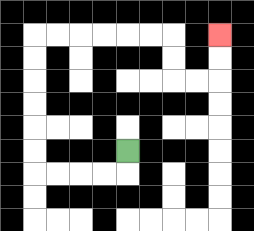{'start': '[5, 6]', 'end': '[9, 1]', 'path_directions': 'D,L,L,L,L,U,U,U,U,U,U,R,R,R,R,R,R,D,D,R,R,U,U', 'path_coordinates': '[[5, 6], [5, 7], [4, 7], [3, 7], [2, 7], [1, 7], [1, 6], [1, 5], [1, 4], [1, 3], [1, 2], [1, 1], [2, 1], [3, 1], [4, 1], [5, 1], [6, 1], [7, 1], [7, 2], [7, 3], [8, 3], [9, 3], [9, 2], [9, 1]]'}